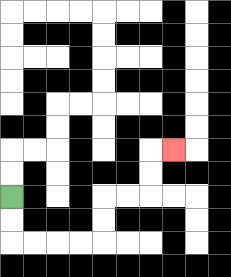{'start': '[0, 8]', 'end': '[7, 6]', 'path_directions': 'D,D,R,R,R,R,U,U,R,R,U,U,R', 'path_coordinates': '[[0, 8], [0, 9], [0, 10], [1, 10], [2, 10], [3, 10], [4, 10], [4, 9], [4, 8], [5, 8], [6, 8], [6, 7], [6, 6], [7, 6]]'}